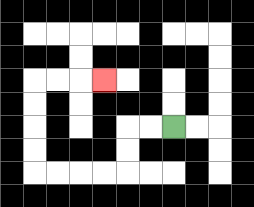{'start': '[7, 5]', 'end': '[4, 3]', 'path_directions': 'L,L,D,D,L,L,L,L,U,U,U,U,R,R,R', 'path_coordinates': '[[7, 5], [6, 5], [5, 5], [5, 6], [5, 7], [4, 7], [3, 7], [2, 7], [1, 7], [1, 6], [1, 5], [1, 4], [1, 3], [2, 3], [3, 3], [4, 3]]'}